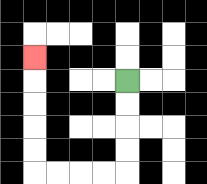{'start': '[5, 3]', 'end': '[1, 2]', 'path_directions': 'D,D,D,D,L,L,L,L,U,U,U,U,U', 'path_coordinates': '[[5, 3], [5, 4], [5, 5], [5, 6], [5, 7], [4, 7], [3, 7], [2, 7], [1, 7], [1, 6], [1, 5], [1, 4], [1, 3], [1, 2]]'}